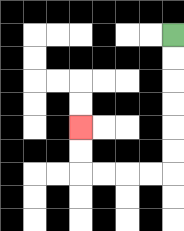{'start': '[7, 1]', 'end': '[3, 5]', 'path_directions': 'D,D,D,D,D,D,L,L,L,L,U,U', 'path_coordinates': '[[7, 1], [7, 2], [7, 3], [7, 4], [7, 5], [7, 6], [7, 7], [6, 7], [5, 7], [4, 7], [3, 7], [3, 6], [3, 5]]'}